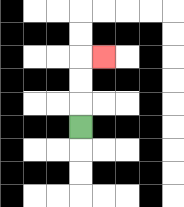{'start': '[3, 5]', 'end': '[4, 2]', 'path_directions': 'U,U,U,R', 'path_coordinates': '[[3, 5], [3, 4], [3, 3], [3, 2], [4, 2]]'}